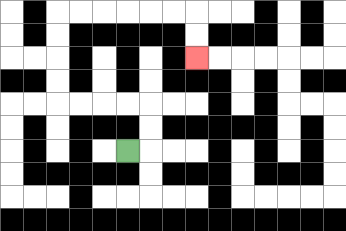{'start': '[5, 6]', 'end': '[8, 2]', 'path_directions': 'R,U,U,L,L,L,L,U,U,U,U,R,R,R,R,R,R,D,D', 'path_coordinates': '[[5, 6], [6, 6], [6, 5], [6, 4], [5, 4], [4, 4], [3, 4], [2, 4], [2, 3], [2, 2], [2, 1], [2, 0], [3, 0], [4, 0], [5, 0], [6, 0], [7, 0], [8, 0], [8, 1], [8, 2]]'}